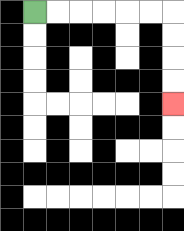{'start': '[1, 0]', 'end': '[7, 4]', 'path_directions': 'R,R,R,R,R,R,D,D,D,D', 'path_coordinates': '[[1, 0], [2, 0], [3, 0], [4, 0], [5, 0], [6, 0], [7, 0], [7, 1], [7, 2], [7, 3], [7, 4]]'}